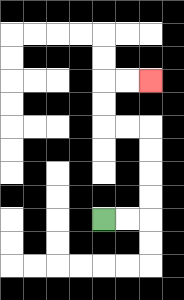{'start': '[4, 9]', 'end': '[6, 3]', 'path_directions': 'R,R,U,U,U,U,L,L,U,U,R,R', 'path_coordinates': '[[4, 9], [5, 9], [6, 9], [6, 8], [6, 7], [6, 6], [6, 5], [5, 5], [4, 5], [4, 4], [4, 3], [5, 3], [6, 3]]'}